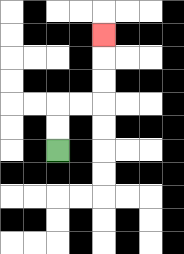{'start': '[2, 6]', 'end': '[4, 1]', 'path_directions': 'U,U,R,R,U,U,U', 'path_coordinates': '[[2, 6], [2, 5], [2, 4], [3, 4], [4, 4], [4, 3], [4, 2], [4, 1]]'}